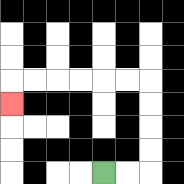{'start': '[4, 7]', 'end': '[0, 4]', 'path_directions': 'R,R,U,U,U,U,L,L,L,L,L,L,D', 'path_coordinates': '[[4, 7], [5, 7], [6, 7], [6, 6], [6, 5], [6, 4], [6, 3], [5, 3], [4, 3], [3, 3], [2, 3], [1, 3], [0, 3], [0, 4]]'}